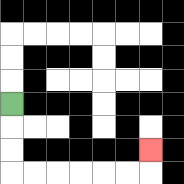{'start': '[0, 4]', 'end': '[6, 6]', 'path_directions': 'D,D,D,R,R,R,R,R,R,U', 'path_coordinates': '[[0, 4], [0, 5], [0, 6], [0, 7], [1, 7], [2, 7], [3, 7], [4, 7], [5, 7], [6, 7], [6, 6]]'}